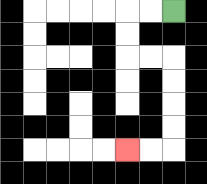{'start': '[7, 0]', 'end': '[5, 6]', 'path_directions': 'L,L,D,D,R,R,D,D,D,D,L,L', 'path_coordinates': '[[7, 0], [6, 0], [5, 0], [5, 1], [5, 2], [6, 2], [7, 2], [7, 3], [7, 4], [7, 5], [7, 6], [6, 6], [5, 6]]'}